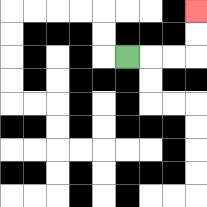{'start': '[5, 2]', 'end': '[8, 0]', 'path_directions': 'R,R,R,U,U', 'path_coordinates': '[[5, 2], [6, 2], [7, 2], [8, 2], [8, 1], [8, 0]]'}